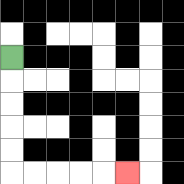{'start': '[0, 2]', 'end': '[5, 7]', 'path_directions': 'D,D,D,D,D,R,R,R,R,R', 'path_coordinates': '[[0, 2], [0, 3], [0, 4], [0, 5], [0, 6], [0, 7], [1, 7], [2, 7], [3, 7], [4, 7], [5, 7]]'}